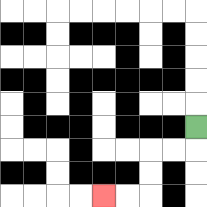{'start': '[8, 5]', 'end': '[4, 8]', 'path_directions': 'D,L,L,D,D,L,L', 'path_coordinates': '[[8, 5], [8, 6], [7, 6], [6, 6], [6, 7], [6, 8], [5, 8], [4, 8]]'}